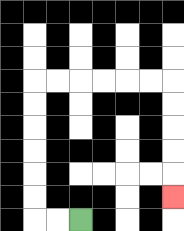{'start': '[3, 9]', 'end': '[7, 8]', 'path_directions': 'L,L,U,U,U,U,U,U,R,R,R,R,R,R,D,D,D,D,D', 'path_coordinates': '[[3, 9], [2, 9], [1, 9], [1, 8], [1, 7], [1, 6], [1, 5], [1, 4], [1, 3], [2, 3], [3, 3], [4, 3], [5, 3], [6, 3], [7, 3], [7, 4], [7, 5], [7, 6], [7, 7], [7, 8]]'}